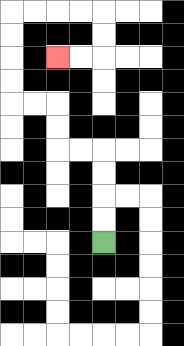{'start': '[4, 10]', 'end': '[2, 2]', 'path_directions': 'U,U,U,U,L,L,U,U,L,L,U,U,U,U,R,R,R,R,D,D,L,L', 'path_coordinates': '[[4, 10], [4, 9], [4, 8], [4, 7], [4, 6], [3, 6], [2, 6], [2, 5], [2, 4], [1, 4], [0, 4], [0, 3], [0, 2], [0, 1], [0, 0], [1, 0], [2, 0], [3, 0], [4, 0], [4, 1], [4, 2], [3, 2], [2, 2]]'}